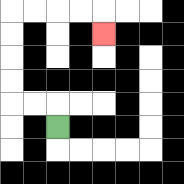{'start': '[2, 5]', 'end': '[4, 1]', 'path_directions': 'U,L,L,U,U,U,U,R,R,R,R,D', 'path_coordinates': '[[2, 5], [2, 4], [1, 4], [0, 4], [0, 3], [0, 2], [0, 1], [0, 0], [1, 0], [2, 0], [3, 0], [4, 0], [4, 1]]'}